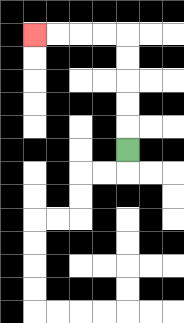{'start': '[5, 6]', 'end': '[1, 1]', 'path_directions': 'U,U,U,U,U,L,L,L,L', 'path_coordinates': '[[5, 6], [5, 5], [5, 4], [5, 3], [5, 2], [5, 1], [4, 1], [3, 1], [2, 1], [1, 1]]'}